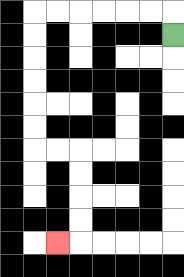{'start': '[7, 1]', 'end': '[2, 10]', 'path_directions': 'U,L,L,L,L,L,L,D,D,D,D,D,D,R,R,D,D,D,D,L', 'path_coordinates': '[[7, 1], [7, 0], [6, 0], [5, 0], [4, 0], [3, 0], [2, 0], [1, 0], [1, 1], [1, 2], [1, 3], [1, 4], [1, 5], [1, 6], [2, 6], [3, 6], [3, 7], [3, 8], [3, 9], [3, 10], [2, 10]]'}